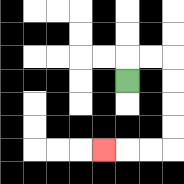{'start': '[5, 3]', 'end': '[4, 6]', 'path_directions': 'U,R,R,D,D,D,D,L,L,L', 'path_coordinates': '[[5, 3], [5, 2], [6, 2], [7, 2], [7, 3], [7, 4], [7, 5], [7, 6], [6, 6], [5, 6], [4, 6]]'}